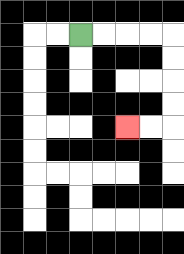{'start': '[3, 1]', 'end': '[5, 5]', 'path_directions': 'R,R,R,R,D,D,D,D,L,L', 'path_coordinates': '[[3, 1], [4, 1], [5, 1], [6, 1], [7, 1], [7, 2], [7, 3], [7, 4], [7, 5], [6, 5], [5, 5]]'}